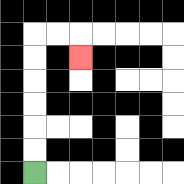{'start': '[1, 7]', 'end': '[3, 2]', 'path_directions': 'U,U,U,U,U,U,R,R,D', 'path_coordinates': '[[1, 7], [1, 6], [1, 5], [1, 4], [1, 3], [1, 2], [1, 1], [2, 1], [3, 1], [3, 2]]'}